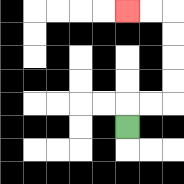{'start': '[5, 5]', 'end': '[5, 0]', 'path_directions': 'U,R,R,U,U,U,U,L,L', 'path_coordinates': '[[5, 5], [5, 4], [6, 4], [7, 4], [7, 3], [7, 2], [7, 1], [7, 0], [6, 0], [5, 0]]'}